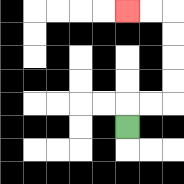{'start': '[5, 5]', 'end': '[5, 0]', 'path_directions': 'U,R,R,U,U,U,U,L,L', 'path_coordinates': '[[5, 5], [5, 4], [6, 4], [7, 4], [7, 3], [7, 2], [7, 1], [7, 0], [6, 0], [5, 0]]'}